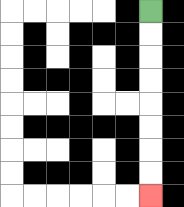{'start': '[6, 0]', 'end': '[6, 8]', 'path_directions': 'D,D,D,D,D,D,D,D', 'path_coordinates': '[[6, 0], [6, 1], [6, 2], [6, 3], [6, 4], [6, 5], [6, 6], [6, 7], [6, 8]]'}